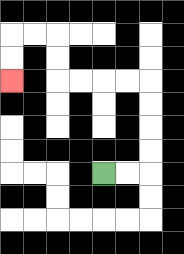{'start': '[4, 7]', 'end': '[0, 3]', 'path_directions': 'R,R,U,U,U,U,L,L,L,L,U,U,L,L,D,D', 'path_coordinates': '[[4, 7], [5, 7], [6, 7], [6, 6], [6, 5], [6, 4], [6, 3], [5, 3], [4, 3], [3, 3], [2, 3], [2, 2], [2, 1], [1, 1], [0, 1], [0, 2], [0, 3]]'}